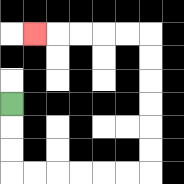{'start': '[0, 4]', 'end': '[1, 1]', 'path_directions': 'D,D,D,R,R,R,R,R,R,U,U,U,U,U,U,L,L,L,L,L', 'path_coordinates': '[[0, 4], [0, 5], [0, 6], [0, 7], [1, 7], [2, 7], [3, 7], [4, 7], [5, 7], [6, 7], [6, 6], [6, 5], [6, 4], [6, 3], [6, 2], [6, 1], [5, 1], [4, 1], [3, 1], [2, 1], [1, 1]]'}